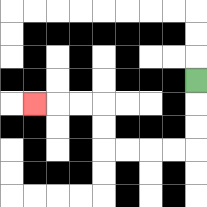{'start': '[8, 3]', 'end': '[1, 4]', 'path_directions': 'D,D,D,L,L,L,L,U,U,L,L,L', 'path_coordinates': '[[8, 3], [8, 4], [8, 5], [8, 6], [7, 6], [6, 6], [5, 6], [4, 6], [4, 5], [4, 4], [3, 4], [2, 4], [1, 4]]'}